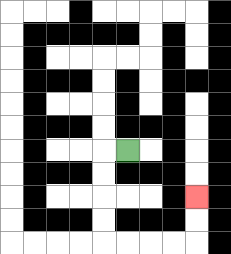{'start': '[5, 6]', 'end': '[8, 8]', 'path_directions': 'L,D,D,D,D,R,R,R,R,U,U', 'path_coordinates': '[[5, 6], [4, 6], [4, 7], [4, 8], [4, 9], [4, 10], [5, 10], [6, 10], [7, 10], [8, 10], [8, 9], [8, 8]]'}